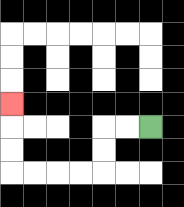{'start': '[6, 5]', 'end': '[0, 4]', 'path_directions': 'L,L,D,D,L,L,L,L,U,U,U', 'path_coordinates': '[[6, 5], [5, 5], [4, 5], [4, 6], [4, 7], [3, 7], [2, 7], [1, 7], [0, 7], [0, 6], [0, 5], [0, 4]]'}